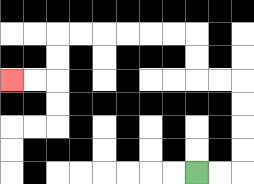{'start': '[8, 7]', 'end': '[0, 3]', 'path_directions': 'R,R,U,U,U,U,L,L,U,U,L,L,L,L,L,L,D,D,L,L', 'path_coordinates': '[[8, 7], [9, 7], [10, 7], [10, 6], [10, 5], [10, 4], [10, 3], [9, 3], [8, 3], [8, 2], [8, 1], [7, 1], [6, 1], [5, 1], [4, 1], [3, 1], [2, 1], [2, 2], [2, 3], [1, 3], [0, 3]]'}